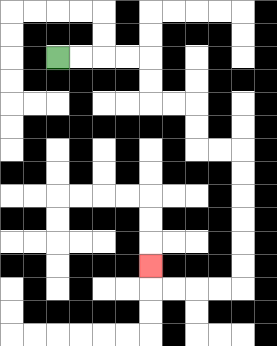{'start': '[2, 2]', 'end': '[6, 11]', 'path_directions': 'R,R,R,R,D,D,R,R,D,D,R,R,D,D,D,D,D,D,L,L,L,L,U', 'path_coordinates': '[[2, 2], [3, 2], [4, 2], [5, 2], [6, 2], [6, 3], [6, 4], [7, 4], [8, 4], [8, 5], [8, 6], [9, 6], [10, 6], [10, 7], [10, 8], [10, 9], [10, 10], [10, 11], [10, 12], [9, 12], [8, 12], [7, 12], [6, 12], [6, 11]]'}